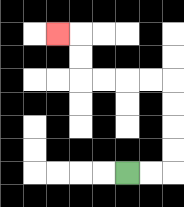{'start': '[5, 7]', 'end': '[2, 1]', 'path_directions': 'R,R,U,U,U,U,L,L,L,L,U,U,L', 'path_coordinates': '[[5, 7], [6, 7], [7, 7], [7, 6], [7, 5], [7, 4], [7, 3], [6, 3], [5, 3], [4, 3], [3, 3], [3, 2], [3, 1], [2, 1]]'}